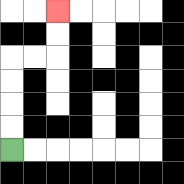{'start': '[0, 6]', 'end': '[2, 0]', 'path_directions': 'U,U,U,U,R,R,U,U', 'path_coordinates': '[[0, 6], [0, 5], [0, 4], [0, 3], [0, 2], [1, 2], [2, 2], [2, 1], [2, 0]]'}